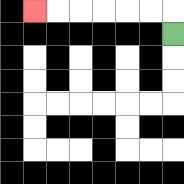{'start': '[7, 1]', 'end': '[1, 0]', 'path_directions': 'U,L,L,L,L,L,L', 'path_coordinates': '[[7, 1], [7, 0], [6, 0], [5, 0], [4, 0], [3, 0], [2, 0], [1, 0]]'}